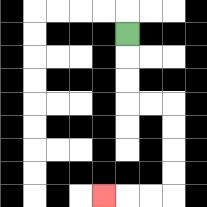{'start': '[5, 1]', 'end': '[4, 8]', 'path_directions': 'D,D,D,R,R,D,D,D,D,L,L,L', 'path_coordinates': '[[5, 1], [5, 2], [5, 3], [5, 4], [6, 4], [7, 4], [7, 5], [7, 6], [7, 7], [7, 8], [6, 8], [5, 8], [4, 8]]'}